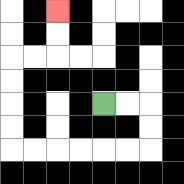{'start': '[4, 4]', 'end': '[2, 0]', 'path_directions': 'R,R,D,D,L,L,L,L,L,L,U,U,U,U,R,R,U,U', 'path_coordinates': '[[4, 4], [5, 4], [6, 4], [6, 5], [6, 6], [5, 6], [4, 6], [3, 6], [2, 6], [1, 6], [0, 6], [0, 5], [0, 4], [0, 3], [0, 2], [1, 2], [2, 2], [2, 1], [2, 0]]'}